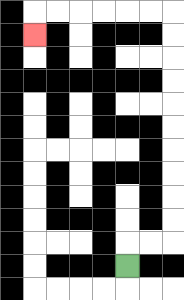{'start': '[5, 11]', 'end': '[1, 1]', 'path_directions': 'U,R,R,U,U,U,U,U,U,U,U,U,U,L,L,L,L,L,L,D', 'path_coordinates': '[[5, 11], [5, 10], [6, 10], [7, 10], [7, 9], [7, 8], [7, 7], [7, 6], [7, 5], [7, 4], [7, 3], [7, 2], [7, 1], [7, 0], [6, 0], [5, 0], [4, 0], [3, 0], [2, 0], [1, 0], [1, 1]]'}